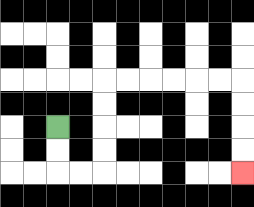{'start': '[2, 5]', 'end': '[10, 7]', 'path_directions': 'D,D,R,R,U,U,U,U,R,R,R,R,R,R,D,D,D,D', 'path_coordinates': '[[2, 5], [2, 6], [2, 7], [3, 7], [4, 7], [4, 6], [4, 5], [4, 4], [4, 3], [5, 3], [6, 3], [7, 3], [8, 3], [9, 3], [10, 3], [10, 4], [10, 5], [10, 6], [10, 7]]'}